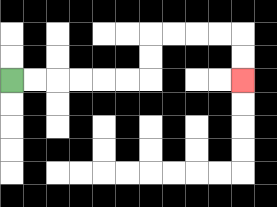{'start': '[0, 3]', 'end': '[10, 3]', 'path_directions': 'R,R,R,R,R,R,U,U,R,R,R,R,D,D', 'path_coordinates': '[[0, 3], [1, 3], [2, 3], [3, 3], [4, 3], [5, 3], [6, 3], [6, 2], [6, 1], [7, 1], [8, 1], [9, 1], [10, 1], [10, 2], [10, 3]]'}